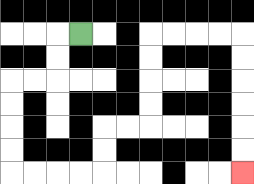{'start': '[3, 1]', 'end': '[10, 7]', 'path_directions': 'L,D,D,L,L,D,D,D,D,R,R,R,R,U,U,R,R,U,U,U,U,R,R,R,R,D,D,D,D,D,D', 'path_coordinates': '[[3, 1], [2, 1], [2, 2], [2, 3], [1, 3], [0, 3], [0, 4], [0, 5], [0, 6], [0, 7], [1, 7], [2, 7], [3, 7], [4, 7], [4, 6], [4, 5], [5, 5], [6, 5], [6, 4], [6, 3], [6, 2], [6, 1], [7, 1], [8, 1], [9, 1], [10, 1], [10, 2], [10, 3], [10, 4], [10, 5], [10, 6], [10, 7]]'}